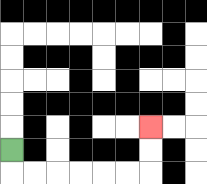{'start': '[0, 6]', 'end': '[6, 5]', 'path_directions': 'D,R,R,R,R,R,R,U,U', 'path_coordinates': '[[0, 6], [0, 7], [1, 7], [2, 7], [3, 7], [4, 7], [5, 7], [6, 7], [6, 6], [6, 5]]'}